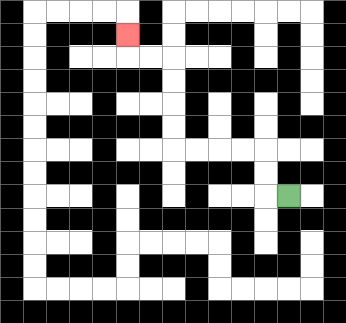{'start': '[12, 8]', 'end': '[5, 1]', 'path_directions': 'L,U,U,L,L,L,L,U,U,U,U,L,L,U', 'path_coordinates': '[[12, 8], [11, 8], [11, 7], [11, 6], [10, 6], [9, 6], [8, 6], [7, 6], [7, 5], [7, 4], [7, 3], [7, 2], [6, 2], [5, 2], [5, 1]]'}